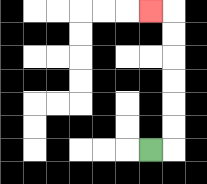{'start': '[6, 6]', 'end': '[6, 0]', 'path_directions': 'R,U,U,U,U,U,U,L', 'path_coordinates': '[[6, 6], [7, 6], [7, 5], [7, 4], [7, 3], [7, 2], [7, 1], [7, 0], [6, 0]]'}